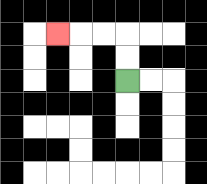{'start': '[5, 3]', 'end': '[2, 1]', 'path_directions': 'U,U,L,L,L', 'path_coordinates': '[[5, 3], [5, 2], [5, 1], [4, 1], [3, 1], [2, 1]]'}